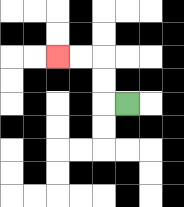{'start': '[5, 4]', 'end': '[2, 2]', 'path_directions': 'L,U,U,L,L', 'path_coordinates': '[[5, 4], [4, 4], [4, 3], [4, 2], [3, 2], [2, 2]]'}